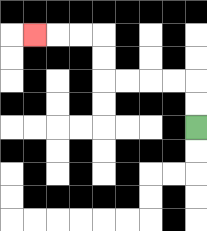{'start': '[8, 5]', 'end': '[1, 1]', 'path_directions': 'U,U,L,L,L,L,U,U,L,L,L', 'path_coordinates': '[[8, 5], [8, 4], [8, 3], [7, 3], [6, 3], [5, 3], [4, 3], [4, 2], [4, 1], [3, 1], [2, 1], [1, 1]]'}